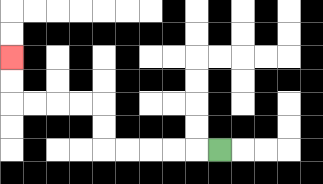{'start': '[9, 6]', 'end': '[0, 2]', 'path_directions': 'L,L,L,L,L,U,U,L,L,L,L,U,U', 'path_coordinates': '[[9, 6], [8, 6], [7, 6], [6, 6], [5, 6], [4, 6], [4, 5], [4, 4], [3, 4], [2, 4], [1, 4], [0, 4], [0, 3], [0, 2]]'}